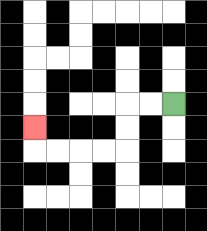{'start': '[7, 4]', 'end': '[1, 5]', 'path_directions': 'L,L,D,D,L,L,L,L,U', 'path_coordinates': '[[7, 4], [6, 4], [5, 4], [5, 5], [5, 6], [4, 6], [3, 6], [2, 6], [1, 6], [1, 5]]'}